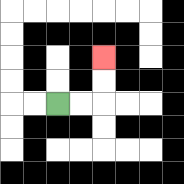{'start': '[2, 4]', 'end': '[4, 2]', 'path_directions': 'R,R,U,U', 'path_coordinates': '[[2, 4], [3, 4], [4, 4], [4, 3], [4, 2]]'}